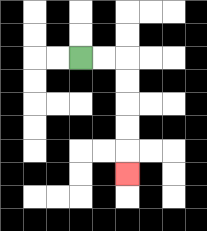{'start': '[3, 2]', 'end': '[5, 7]', 'path_directions': 'R,R,D,D,D,D,D', 'path_coordinates': '[[3, 2], [4, 2], [5, 2], [5, 3], [5, 4], [5, 5], [5, 6], [5, 7]]'}